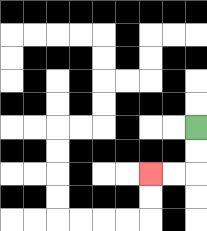{'start': '[8, 5]', 'end': '[6, 7]', 'path_directions': 'D,D,L,L', 'path_coordinates': '[[8, 5], [8, 6], [8, 7], [7, 7], [6, 7]]'}